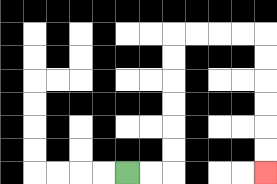{'start': '[5, 7]', 'end': '[11, 7]', 'path_directions': 'R,R,U,U,U,U,U,U,R,R,R,R,D,D,D,D,D,D', 'path_coordinates': '[[5, 7], [6, 7], [7, 7], [7, 6], [7, 5], [7, 4], [7, 3], [7, 2], [7, 1], [8, 1], [9, 1], [10, 1], [11, 1], [11, 2], [11, 3], [11, 4], [11, 5], [11, 6], [11, 7]]'}